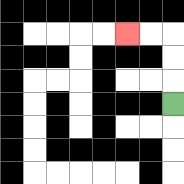{'start': '[7, 4]', 'end': '[5, 1]', 'path_directions': 'U,U,U,L,L', 'path_coordinates': '[[7, 4], [7, 3], [7, 2], [7, 1], [6, 1], [5, 1]]'}